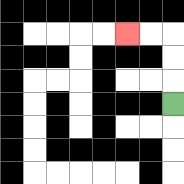{'start': '[7, 4]', 'end': '[5, 1]', 'path_directions': 'U,U,U,L,L', 'path_coordinates': '[[7, 4], [7, 3], [7, 2], [7, 1], [6, 1], [5, 1]]'}